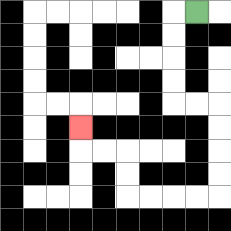{'start': '[8, 0]', 'end': '[3, 5]', 'path_directions': 'L,D,D,D,D,R,R,D,D,D,D,L,L,L,L,U,U,L,L,U', 'path_coordinates': '[[8, 0], [7, 0], [7, 1], [7, 2], [7, 3], [7, 4], [8, 4], [9, 4], [9, 5], [9, 6], [9, 7], [9, 8], [8, 8], [7, 8], [6, 8], [5, 8], [5, 7], [5, 6], [4, 6], [3, 6], [3, 5]]'}